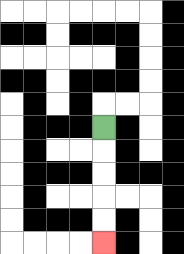{'start': '[4, 5]', 'end': '[4, 10]', 'path_directions': 'D,D,D,D,D', 'path_coordinates': '[[4, 5], [4, 6], [4, 7], [4, 8], [4, 9], [4, 10]]'}